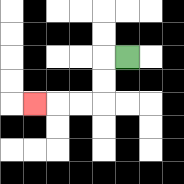{'start': '[5, 2]', 'end': '[1, 4]', 'path_directions': 'L,D,D,L,L,L', 'path_coordinates': '[[5, 2], [4, 2], [4, 3], [4, 4], [3, 4], [2, 4], [1, 4]]'}